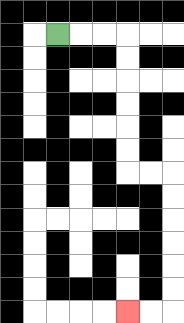{'start': '[2, 1]', 'end': '[5, 13]', 'path_directions': 'R,R,R,D,D,D,D,D,D,R,R,D,D,D,D,D,D,L,L', 'path_coordinates': '[[2, 1], [3, 1], [4, 1], [5, 1], [5, 2], [5, 3], [5, 4], [5, 5], [5, 6], [5, 7], [6, 7], [7, 7], [7, 8], [7, 9], [7, 10], [7, 11], [7, 12], [7, 13], [6, 13], [5, 13]]'}